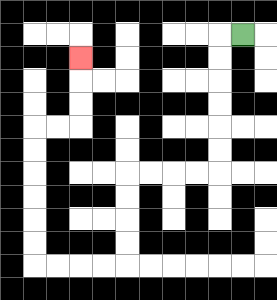{'start': '[10, 1]', 'end': '[3, 2]', 'path_directions': 'L,D,D,D,D,D,D,L,L,L,L,D,D,D,D,L,L,L,L,U,U,U,U,U,U,R,R,U,U,U', 'path_coordinates': '[[10, 1], [9, 1], [9, 2], [9, 3], [9, 4], [9, 5], [9, 6], [9, 7], [8, 7], [7, 7], [6, 7], [5, 7], [5, 8], [5, 9], [5, 10], [5, 11], [4, 11], [3, 11], [2, 11], [1, 11], [1, 10], [1, 9], [1, 8], [1, 7], [1, 6], [1, 5], [2, 5], [3, 5], [3, 4], [3, 3], [3, 2]]'}